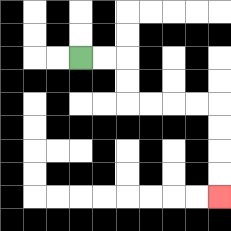{'start': '[3, 2]', 'end': '[9, 8]', 'path_directions': 'R,R,D,D,R,R,R,R,D,D,D,D', 'path_coordinates': '[[3, 2], [4, 2], [5, 2], [5, 3], [5, 4], [6, 4], [7, 4], [8, 4], [9, 4], [9, 5], [9, 6], [9, 7], [9, 8]]'}